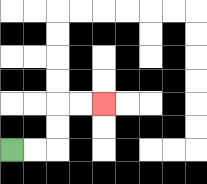{'start': '[0, 6]', 'end': '[4, 4]', 'path_directions': 'R,R,U,U,R,R', 'path_coordinates': '[[0, 6], [1, 6], [2, 6], [2, 5], [2, 4], [3, 4], [4, 4]]'}